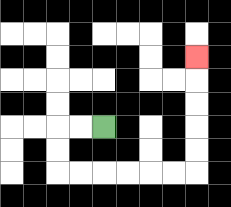{'start': '[4, 5]', 'end': '[8, 2]', 'path_directions': 'L,L,D,D,R,R,R,R,R,R,U,U,U,U,U', 'path_coordinates': '[[4, 5], [3, 5], [2, 5], [2, 6], [2, 7], [3, 7], [4, 7], [5, 7], [6, 7], [7, 7], [8, 7], [8, 6], [8, 5], [8, 4], [8, 3], [8, 2]]'}